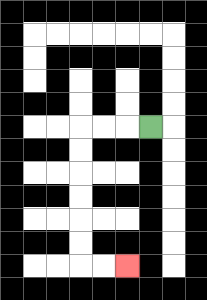{'start': '[6, 5]', 'end': '[5, 11]', 'path_directions': 'L,L,L,D,D,D,D,D,D,R,R', 'path_coordinates': '[[6, 5], [5, 5], [4, 5], [3, 5], [3, 6], [3, 7], [3, 8], [3, 9], [3, 10], [3, 11], [4, 11], [5, 11]]'}